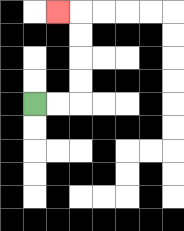{'start': '[1, 4]', 'end': '[2, 0]', 'path_directions': 'R,R,U,U,U,U,L', 'path_coordinates': '[[1, 4], [2, 4], [3, 4], [3, 3], [3, 2], [3, 1], [3, 0], [2, 0]]'}